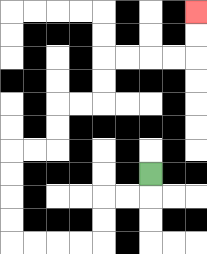{'start': '[6, 7]', 'end': '[8, 0]', 'path_directions': 'D,L,L,D,D,L,L,L,L,U,U,U,U,R,R,U,U,R,R,U,U,R,R,R,R,U,U', 'path_coordinates': '[[6, 7], [6, 8], [5, 8], [4, 8], [4, 9], [4, 10], [3, 10], [2, 10], [1, 10], [0, 10], [0, 9], [0, 8], [0, 7], [0, 6], [1, 6], [2, 6], [2, 5], [2, 4], [3, 4], [4, 4], [4, 3], [4, 2], [5, 2], [6, 2], [7, 2], [8, 2], [8, 1], [8, 0]]'}